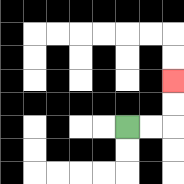{'start': '[5, 5]', 'end': '[7, 3]', 'path_directions': 'R,R,U,U', 'path_coordinates': '[[5, 5], [6, 5], [7, 5], [7, 4], [7, 3]]'}